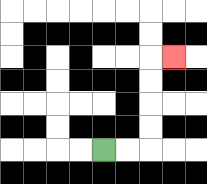{'start': '[4, 6]', 'end': '[7, 2]', 'path_directions': 'R,R,U,U,U,U,R', 'path_coordinates': '[[4, 6], [5, 6], [6, 6], [6, 5], [6, 4], [6, 3], [6, 2], [7, 2]]'}